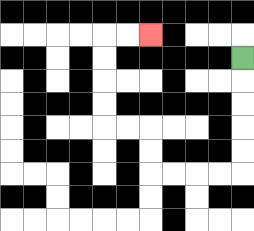{'start': '[10, 2]', 'end': '[6, 1]', 'path_directions': 'D,D,D,D,D,L,L,L,L,U,U,L,L,U,U,U,U,R,R', 'path_coordinates': '[[10, 2], [10, 3], [10, 4], [10, 5], [10, 6], [10, 7], [9, 7], [8, 7], [7, 7], [6, 7], [6, 6], [6, 5], [5, 5], [4, 5], [4, 4], [4, 3], [4, 2], [4, 1], [5, 1], [6, 1]]'}